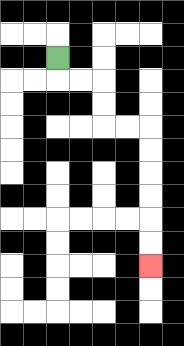{'start': '[2, 2]', 'end': '[6, 11]', 'path_directions': 'D,R,R,D,D,R,R,D,D,D,D,D,D', 'path_coordinates': '[[2, 2], [2, 3], [3, 3], [4, 3], [4, 4], [4, 5], [5, 5], [6, 5], [6, 6], [6, 7], [6, 8], [6, 9], [6, 10], [6, 11]]'}